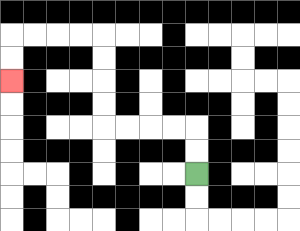{'start': '[8, 7]', 'end': '[0, 3]', 'path_directions': 'U,U,L,L,L,L,U,U,U,U,L,L,L,L,D,D', 'path_coordinates': '[[8, 7], [8, 6], [8, 5], [7, 5], [6, 5], [5, 5], [4, 5], [4, 4], [4, 3], [4, 2], [4, 1], [3, 1], [2, 1], [1, 1], [0, 1], [0, 2], [0, 3]]'}